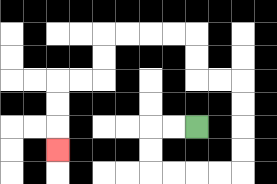{'start': '[8, 5]', 'end': '[2, 6]', 'path_directions': 'L,L,D,D,R,R,R,R,U,U,U,U,L,L,U,U,L,L,L,L,D,D,L,L,D,D,D', 'path_coordinates': '[[8, 5], [7, 5], [6, 5], [6, 6], [6, 7], [7, 7], [8, 7], [9, 7], [10, 7], [10, 6], [10, 5], [10, 4], [10, 3], [9, 3], [8, 3], [8, 2], [8, 1], [7, 1], [6, 1], [5, 1], [4, 1], [4, 2], [4, 3], [3, 3], [2, 3], [2, 4], [2, 5], [2, 6]]'}